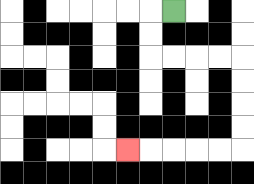{'start': '[7, 0]', 'end': '[5, 6]', 'path_directions': 'L,D,D,R,R,R,R,D,D,D,D,L,L,L,L,L', 'path_coordinates': '[[7, 0], [6, 0], [6, 1], [6, 2], [7, 2], [8, 2], [9, 2], [10, 2], [10, 3], [10, 4], [10, 5], [10, 6], [9, 6], [8, 6], [7, 6], [6, 6], [5, 6]]'}